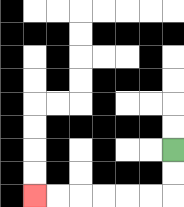{'start': '[7, 6]', 'end': '[1, 8]', 'path_directions': 'D,D,L,L,L,L,L,L', 'path_coordinates': '[[7, 6], [7, 7], [7, 8], [6, 8], [5, 8], [4, 8], [3, 8], [2, 8], [1, 8]]'}